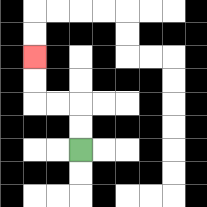{'start': '[3, 6]', 'end': '[1, 2]', 'path_directions': 'U,U,L,L,U,U', 'path_coordinates': '[[3, 6], [3, 5], [3, 4], [2, 4], [1, 4], [1, 3], [1, 2]]'}